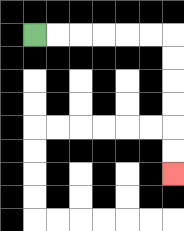{'start': '[1, 1]', 'end': '[7, 7]', 'path_directions': 'R,R,R,R,R,R,D,D,D,D,D,D', 'path_coordinates': '[[1, 1], [2, 1], [3, 1], [4, 1], [5, 1], [6, 1], [7, 1], [7, 2], [7, 3], [7, 4], [7, 5], [7, 6], [7, 7]]'}